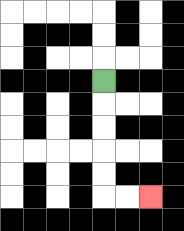{'start': '[4, 3]', 'end': '[6, 8]', 'path_directions': 'D,D,D,D,D,R,R', 'path_coordinates': '[[4, 3], [4, 4], [4, 5], [4, 6], [4, 7], [4, 8], [5, 8], [6, 8]]'}